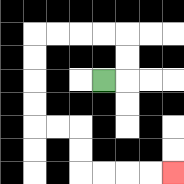{'start': '[4, 3]', 'end': '[7, 7]', 'path_directions': 'R,U,U,L,L,L,L,D,D,D,D,R,R,D,D,R,R,R,R', 'path_coordinates': '[[4, 3], [5, 3], [5, 2], [5, 1], [4, 1], [3, 1], [2, 1], [1, 1], [1, 2], [1, 3], [1, 4], [1, 5], [2, 5], [3, 5], [3, 6], [3, 7], [4, 7], [5, 7], [6, 7], [7, 7]]'}